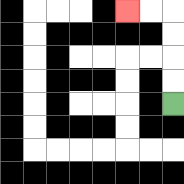{'start': '[7, 4]', 'end': '[5, 0]', 'path_directions': 'U,U,U,U,L,L', 'path_coordinates': '[[7, 4], [7, 3], [7, 2], [7, 1], [7, 0], [6, 0], [5, 0]]'}